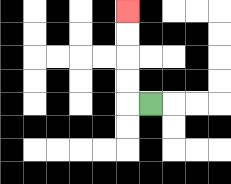{'start': '[6, 4]', 'end': '[5, 0]', 'path_directions': 'L,U,U,U,U', 'path_coordinates': '[[6, 4], [5, 4], [5, 3], [5, 2], [5, 1], [5, 0]]'}